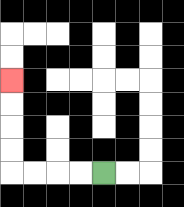{'start': '[4, 7]', 'end': '[0, 3]', 'path_directions': 'L,L,L,L,U,U,U,U', 'path_coordinates': '[[4, 7], [3, 7], [2, 7], [1, 7], [0, 7], [0, 6], [0, 5], [0, 4], [0, 3]]'}